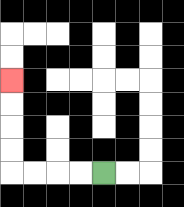{'start': '[4, 7]', 'end': '[0, 3]', 'path_directions': 'L,L,L,L,U,U,U,U', 'path_coordinates': '[[4, 7], [3, 7], [2, 7], [1, 7], [0, 7], [0, 6], [0, 5], [0, 4], [0, 3]]'}